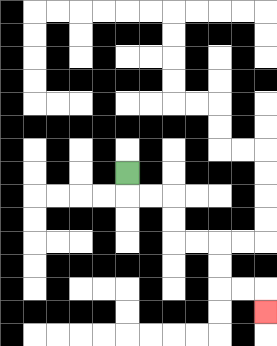{'start': '[5, 7]', 'end': '[11, 13]', 'path_directions': 'D,R,R,D,D,R,R,D,D,R,R,D', 'path_coordinates': '[[5, 7], [5, 8], [6, 8], [7, 8], [7, 9], [7, 10], [8, 10], [9, 10], [9, 11], [9, 12], [10, 12], [11, 12], [11, 13]]'}